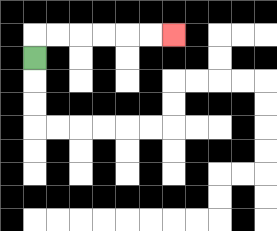{'start': '[1, 2]', 'end': '[7, 1]', 'path_directions': 'U,R,R,R,R,R,R', 'path_coordinates': '[[1, 2], [1, 1], [2, 1], [3, 1], [4, 1], [5, 1], [6, 1], [7, 1]]'}